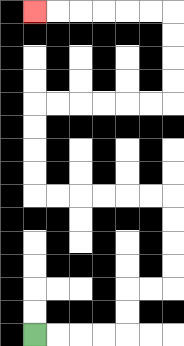{'start': '[1, 14]', 'end': '[1, 0]', 'path_directions': 'R,R,R,R,U,U,R,R,U,U,U,U,L,L,L,L,L,L,U,U,U,U,R,R,R,R,R,R,U,U,U,U,L,L,L,L,L,L', 'path_coordinates': '[[1, 14], [2, 14], [3, 14], [4, 14], [5, 14], [5, 13], [5, 12], [6, 12], [7, 12], [7, 11], [7, 10], [7, 9], [7, 8], [6, 8], [5, 8], [4, 8], [3, 8], [2, 8], [1, 8], [1, 7], [1, 6], [1, 5], [1, 4], [2, 4], [3, 4], [4, 4], [5, 4], [6, 4], [7, 4], [7, 3], [7, 2], [7, 1], [7, 0], [6, 0], [5, 0], [4, 0], [3, 0], [2, 0], [1, 0]]'}